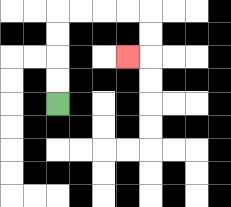{'start': '[2, 4]', 'end': '[5, 2]', 'path_directions': 'U,U,U,U,R,R,R,R,D,D,L', 'path_coordinates': '[[2, 4], [2, 3], [2, 2], [2, 1], [2, 0], [3, 0], [4, 0], [5, 0], [6, 0], [6, 1], [6, 2], [5, 2]]'}